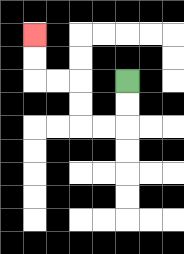{'start': '[5, 3]', 'end': '[1, 1]', 'path_directions': 'D,D,L,L,U,U,L,L,U,U', 'path_coordinates': '[[5, 3], [5, 4], [5, 5], [4, 5], [3, 5], [3, 4], [3, 3], [2, 3], [1, 3], [1, 2], [1, 1]]'}